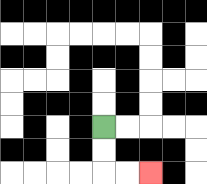{'start': '[4, 5]', 'end': '[6, 7]', 'path_directions': 'D,D,R,R', 'path_coordinates': '[[4, 5], [4, 6], [4, 7], [5, 7], [6, 7]]'}